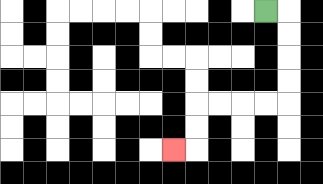{'start': '[11, 0]', 'end': '[7, 6]', 'path_directions': 'R,D,D,D,D,L,L,L,L,D,D,L', 'path_coordinates': '[[11, 0], [12, 0], [12, 1], [12, 2], [12, 3], [12, 4], [11, 4], [10, 4], [9, 4], [8, 4], [8, 5], [8, 6], [7, 6]]'}